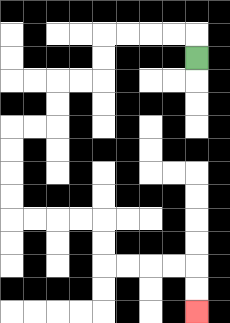{'start': '[8, 2]', 'end': '[8, 13]', 'path_directions': 'U,L,L,L,L,D,D,L,L,D,D,L,L,D,D,D,D,R,R,R,R,D,D,R,R,R,R,D,D', 'path_coordinates': '[[8, 2], [8, 1], [7, 1], [6, 1], [5, 1], [4, 1], [4, 2], [4, 3], [3, 3], [2, 3], [2, 4], [2, 5], [1, 5], [0, 5], [0, 6], [0, 7], [0, 8], [0, 9], [1, 9], [2, 9], [3, 9], [4, 9], [4, 10], [4, 11], [5, 11], [6, 11], [7, 11], [8, 11], [8, 12], [8, 13]]'}